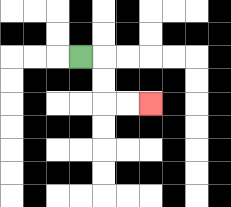{'start': '[3, 2]', 'end': '[6, 4]', 'path_directions': 'R,D,D,R,R', 'path_coordinates': '[[3, 2], [4, 2], [4, 3], [4, 4], [5, 4], [6, 4]]'}